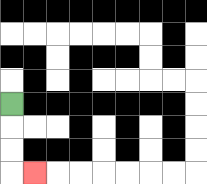{'start': '[0, 4]', 'end': '[1, 7]', 'path_directions': 'D,D,D,R', 'path_coordinates': '[[0, 4], [0, 5], [0, 6], [0, 7], [1, 7]]'}